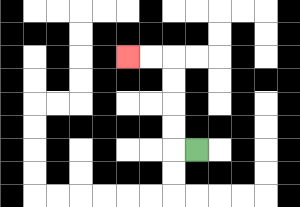{'start': '[8, 6]', 'end': '[5, 2]', 'path_directions': 'L,U,U,U,U,L,L', 'path_coordinates': '[[8, 6], [7, 6], [7, 5], [7, 4], [7, 3], [7, 2], [6, 2], [5, 2]]'}